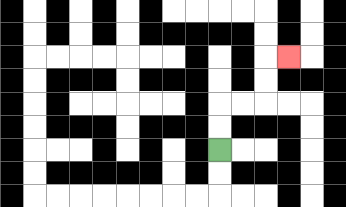{'start': '[9, 6]', 'end': '[12, 2]', 'path_directions': 'U,U,R,R,U,U,R', 'path_coordinates': '[[9, 6], [9, 5], [9, 4], [10, 4], [11, 4], [11, 3], [11, 2], [12, 2]]'}